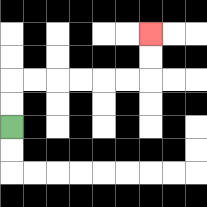{'start': '[0, 5]', 'end': '[6, 1]', 'path_directions': 'U,U,R,R,R,R,R,R,U,U', 'path_coordinates': '[[0, 5], [0, 4], [0, 3], [1, 3], [2, 3], [3, 3], [4, 3], [5, 3], [6, 3], [6, 2], [6, 1]]'}